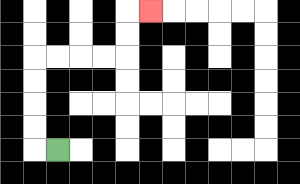{'start': '[2, 6]', 'end': '[6, 0]', 'path_directions': 'L,U,U,U,U,R,R,R,R,U,U,R', 'path_coordinates': '[[2, 6], [1, 6], [1, 5], [1, 4], [1, 3], [1, 2], [2, 2], [3, 2], [4, 2], [5, 2], [5, 1], [5, 0], [6, 0]]'}